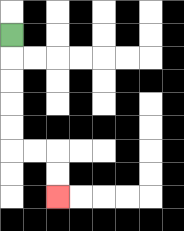{'start': '[0, 1]', 'end': '[2, 8]', 'path_directions': 'D,D,D,D,D,R,R,D,D', 'path_coordinates': '[[0, 1], [0, 2], [0, 3], [0, 4], [0, 5], [0, 6], [1, 6], [2, 6], [2, 7], [2, 8]]'}